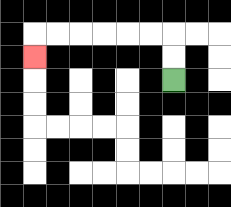{'start': '[7, 3]', 'end': '[1, 2]', 'path_directions': 'U,U,L,L,L,L,L,L,D', 'path_coordinates': '[[7, 3], [7, 2], [7, 1], [6, 1], [5, 1], [4, 1], [3, 1], [2, 1], [1, 1], [1, 2]]'}